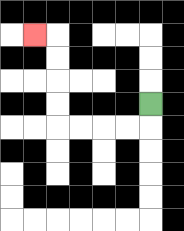{'start': '[6, 4]', 'end': '[1, 1]', 'path_directions': 'D,L,L,L,L,U,U,U,U,L', 'path_coordinates': '[[6, 4], [6, 5], [5, 5], [4, 5], [3, 5], [2, 5], [2, 4], [2, 3], [2, 2], [2, 1], [1, 1]]'}